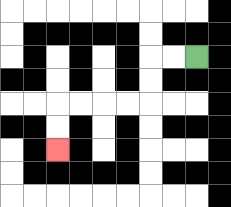{'start': '[8, 2]', 'end': '[2, 6]', 'path_directions': 'L,L,D,D,L,L,L,L,D,D', 'path_coordinates': '[[8, 2], [7, 2], [6, 2], [6, 3], [6, 4], [5, 4], [4, 4], [3, 4], [2, 4], [2, 5], [2, 6]]'}